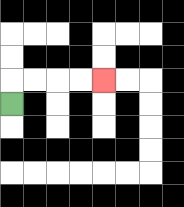{'start': '[0, 4]', 'end': '[4, 3]', 'path_directions': 'U,R,R,R,R', 'path_coordinates': '[[0, 4], [0, 3], [1, 3], [2, 3], [3, 3], [4, 3]]'}